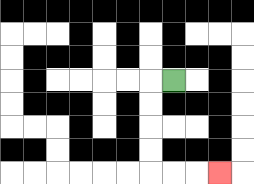{'start': '[7, 3]', 'end': '[9, 7]', 'path_directions': 'L,D,D,D,D,R,R,R', 'path_coordinates': '[[7, 3], [6, 3], [6, 4], [6, 5], [6, 6], [6, 7], [7, 7], [8, 7], [9, 7]]'}